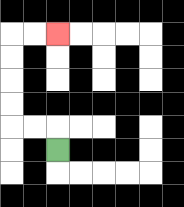{'start': '[2, 6]', 'end': '[2, 1]', 'path_directions': 'U,L,L,U,U,U,U,R,R', 'path_coordinates': '[[2, 6], [2, 5], [1, 5], [0, 5], [0, 4], [0, 3], [0, 2], [0, 1], [1, 1], [2, 1]]'}